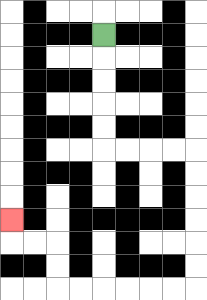{'start': '[4, 1]', 'end': '[0, 9]', 'path_directions': 'D,D,D,D,D,R,R,R,R,D,D,D,D,D,D,L,L,L,L,L,L,U,U,L,L,U', 'path_coordinates': '[[4, 1], [4, 2], [4, 3], [4, 4], [4, 5], [4, 6], [5, 6], [6, 6], [7, 6], [8, 6], [8, 7], [8, 8], [8, 9], [8, 10], [8, 11], [8, 12], [7, 12], [6, 12], [5, 12], [4, 12], [3, 12], [2, 12], [2, 11], [2, 10], [1, 10], [0, 10], [0, 9]]'}